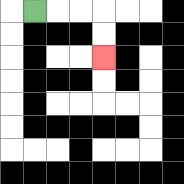{'start': '[1, 0]', 'end': '[4, 2]', 'path_directions': 'R,R,R,D,D', 'path_coordinates': '[[1, 0], [2, 0], [3, 0], [4, 0], [4, 1], [4, 2]]'}